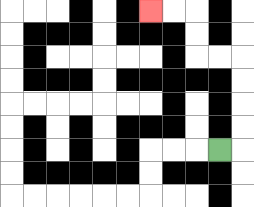{'start': '[9, 6]', 'end': '[6, 0]', 'path_directions': 'R,U,U,U,U,L,L,U,U,L,L', 'path_coordinates': '[[9, 6], [10, 6], [10, 5], [10, 4], [10, 3], [10, 2], [9, 2], [8, 2], [8, 1], [8, 0], [7, 0], [6, 0]]'}